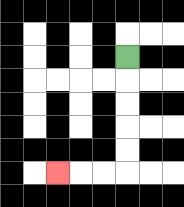{'start': '[5, 2]', 'end': '[2, 7]', 'path_directions': 'D,D,D,D,D,L,L,L', 'path_coordinates': '[[5, 2], [5, 3], [5, 4], [5, 5], [5, 6], [5, 7], [4, 7], [3, 7], [2, 7]]'}